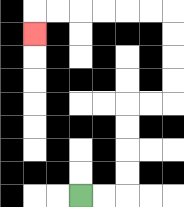{'start': '[3, 8]', 'end': '[1, 1]', 'path_directions': 'R,R,U,U,U,U,R,R,U,U,U,U,L,L,L,L,L,L,D', 'path_coordinates': '[[3, 8], [4, 8], [5, 8], [5, 7], [5, 6], [5, 5], [5, 4], [6, 4], [7, 4], [7, 3], [7, 2], [7, 1], [7, 0], [6, 0], [5, 0], [4, 0], [3, 0], [2, 0], [1, 0], [1, 1]]'}